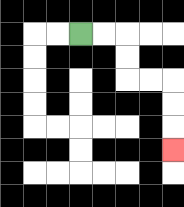{'start': '[3, 1]', 'end': '[7, 6]', 'path_directions': 'R,R,D,D,R,R,D,D,D', 'path_coordinates': '[[3, 1], [4, 1], [5, 1], [5, 2], [5, 3], [6, 3], [7, 3], [7, 4], [7, 5], [7, 6]]'}